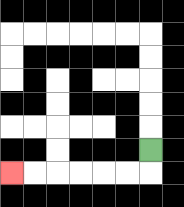{'start': '[6, 6]', 'end': '[0, 7]', 'path_directions': 'D,L,L,L,L,L,L', 'path_coordinates': '[[6, 6], [6, 7], [5, 7], [4, 7], [3, 7], [2, 7], [1, 7], [0, 7]]'}